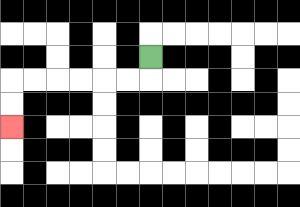{'start': '[6, 2]', 'end': '[0, 5]', 'path_directions': 'D,L,L,L,L,L,L,D,D', 'path_coordinates': '[[6, 2], [6, 3], [5, 3], [4, 3], [3, 3], [2, 3], [1, 3], [0, 3], [0, 4], [0, 5]]'}